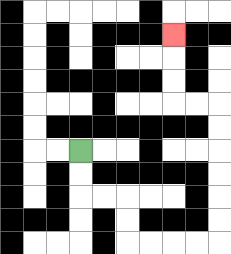{'start': '[3, 6]', 'end': '[7, 1]', 'path_directions': 'D,D,R,R,D,D,R,R,R,R,U,U,U,U,U,U,L,L,U,U,U', 'path_coordinates': '[[3, 6], [3, 7], [3, 8], [4, 8], [5, 8], [5, 9], [5, 10], [6, 10], [7, 10], [8, 10], [9, 10], [9, 9], [9, 8], [9, 7], [9, 6], [9, 5], [9, 4], [8, 4], [7, 4], [7, 3], [7, 2], [7, 1]]'}